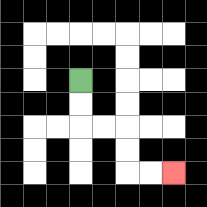{'start': '[3, 3]', 'end': '[7, 7]', 'path_directions': 'D,D,R,R,D,D,R,R', 'path_coordinates': '[[3, 3], [3, 4], [3, 5], [4, 5], [5, 5], [5, 6], [5, 7], [6, 7], [7, 7]]'}